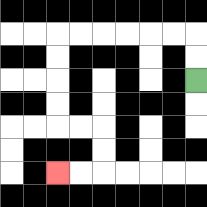{'start': '[8, 3]', 'end': '[2, 7]', 'path_directions': 'U,U,L,L,L,L,L,L,D,D,D,D,R,R,D,D,L,L', 'path_coordinates': '[[8, 3], [8, 2], [8, 1], [7, 1], [6, 1], [5, 1], [4, 1], [3, 1], [2, 1], [2, 2], [2, 3], [2, 4], [2, 5], [3, 5], [4, 5], [4, 6], [4, 7], [3, 7], [2, 7]]'}